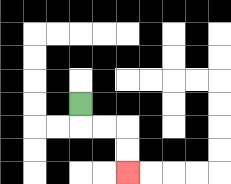{'start': '[3, 4]', 'end': '[5, 7]', 'path_directions': 'D,R,R,D,D', 'path_coordinates': '[[3, 4], [3, 5], [4, 5], [5, 5], [5, 6], [5, 7]]'}